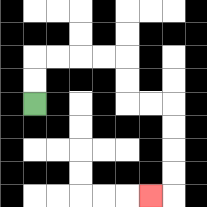{'start': '[1, 4]', 'end': '[6, 8]', 'path_directions': 'U,U,R,R,R,R,D,D,R,R,D,D,D,D,L', 'path_coordinates': '[[1, 4], [1, 3], [1, 2], [2, 2], [3, 2], [4, 2], [5, 2], [5, 3], [5, 4], [6, 4], [7, 4], [7, 5], [7, 6], [7, 7], [7, 8], [6, 8]]'}